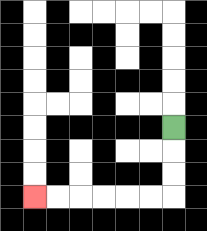{'start': '[7, 5]', 'end': '[1, 8]', 'path_directions': 'D,D,D,L,L,L,L,L,L', 'path_coordinates': '[[7, 5], [7, 6], [7, 7], [7, 8], [6, 8], [5, 8], [4, 8], [3, 8], [2, 8], [1, 8]]'}